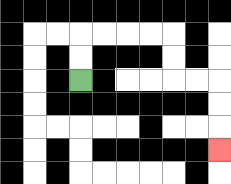{'start': '[3, 3]', 'end': '[9, 6]', 'path_directions': 'U,U,R,R,R,R,D,D,R,R,D,D,D', 'path_coordinates': '[[3, 3], [3, 2], [3, 1], [4, 1], [5, 1], [6, 1], [7, 1], [7, 2], [7, 3], [8, 3], [9, 3], [9, 4], [9, 5], [9, 6]]'}